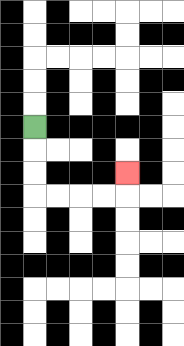{'start': '[1, 5]', 'end': '[5, 7]', 'path_directions': 'D,D,D,R,R,R,R,U', 'path_coordinates': '[[1, 5], [1, 6], [1, 7], [1, 8], [2, 8], [3, 8], [4, 8], [5, 8], [5, 7]]'}